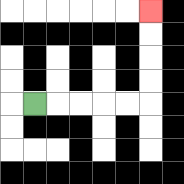{'start': '[1, 4]', 'end': '[6, 0]', 'path_directions': 'R,R,R,R,R,U,U,U,U', 'path_coordinates': '[[1, 4], [2, 4], [3, 4], [4, 4], [5, 4], [6, 4], [6, 3], [6, 2], [6, 1], [6, 0]]'}